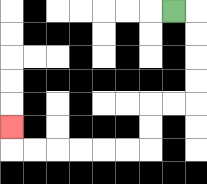{'start': '[7, 0]', 'end': '[0, 5]', 'path_directions': 'R,D,D,D,D,L,L,D,D,L,L,L,L,L,L,U', 'path_coordinates': '[[7, 0], [8, 0], [8, 1], [8, 2], [8, 3], [8, 4], [7, 4], [6, 4], [6, 5], [6, 6], [5, 6], [4, 6], [3, 6], [2, 6], [1, 6], [0, 6], [0, 5]]'}